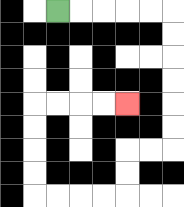{'start': '[2, 0]', 'end': '[5, 4]', 'path_directions': 'R,R,R,R,R,D,D,D,D,D,D,L,L,D,D,L,L,L,L,U,U,U,U,R,R,R,R', 'path_coordinates': '[[2, 0], [3, 0], [4, 0], [5, 0], [6, 0], [7, 0], [7, 1], [7, 2], [7, 3], [7, 4], [7, 5], [7, 6], [6, 6], [5, 6], [5, 7], [5, 8], [4, 8], [3, 8], [2, 8], [1, 8], [1, 7], [1, 6], [1, 5], [1, 4], [2, 4], [3, 4], [4, 4], [5, 4]]'}